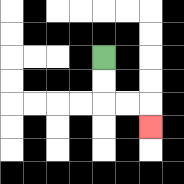{'start': '[4, 2]', 'end': '[6, 5]', 'path_directions': 'D,D,R,R,D', 'path_coordinates': '[[4, 2], [4, 3], [4, 4], [5, 4], [6, 4], [6, 5]]'}